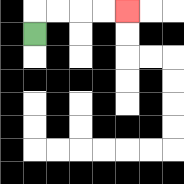{'start': '[1, 1]', 'end': '[5, 0]', 'path_directions': 'U,R,R,R,R', 'path_coordinates': '[[1, 1], [1, 0], [2, 0], [3, 0], [4, 0], [5, 0]]'}